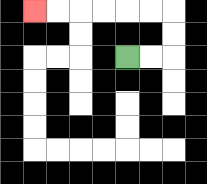{'start': '[5, 2]', 'end': '[1, 0]', 'path_directions': 'R,R,U,U,L,L,L,L,L,L', 'path_coordinates': '[[5, 2], [6, 2], [7, 2], [7, 1], [7, 0], [6, 0], [5, 0], [4, 0], [3, 0], [2, 0], [1, 0]]'}